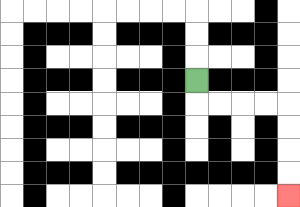{'start': '[8, 3]', 'end': '[12, 8]', 'path_directions': 'D,R,R,R,R,D,D,D,D', 'path_coordinates': '[[8, 3], [8, 4], [9, 4], [10, 4], [11, 4], [12, 4], [12, 5], [12, 6], [12, 7], [12, 8]]'}